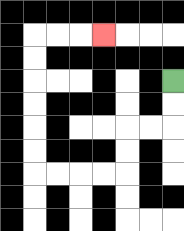{'start': '[7, 3]', 'end': '[4, 1]', 'path_directions': 'D,D,L,L,D,D,L,L,L,L,U,U,U,U,U,U,R,R,R', 'path_coordinates': '[[7, 3], [7, 4], [7, 5], [6, 5], [5, 5], [5, 6], [5, 7], [4, 7], [3, 7], [2, 7], [1, 7], [1, 6], [1, 5], [1, 4], [1, 3], [1, 2], [1, 1], [2, 1], [3, 1], [4, 1]]'}